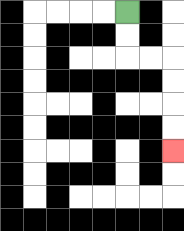{'start': '[5, 0]', 'end': '[7, 6]', 'path_directions': 'D,D,R,R,D,D,D,D', 'path_coordinates': '[[5, 0], [5, 1], [5, 2], [6, 2], [7, 2], [7, 3], [7, 4], [7, 5], [7, 6]]'}